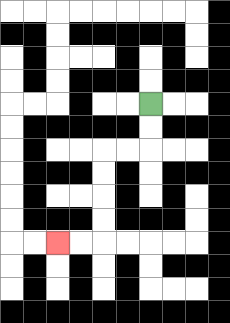{'start': '[6, 4]', 'end': '[2, 10]', 'path_directions': 'D,D,L,L,D,D,D,D,L,L', 'path_coordinates': '[[6, 4], [6, 5], [6, 6], [5, 6], [4, 6], [4, 7], [4, 8], [4, 9], [4, 10], [3, 10], [2, 10]]'}